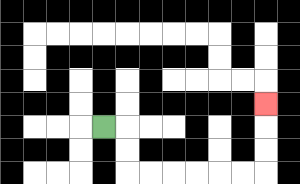{'start': '[4, 5]', 'end': '[11, 4]', 'path_directions': 'R,D,D,R,R,R,R,R,R,U,U,U', 'path_coordinates': '[[4, 5], [5, 5], [5, 6], [5, 7], [6, 7], [7, 7], [8, 7], [9, 7], [10, 7], [11, 7], [11, 6], [11, 5], [11, 4]]'}